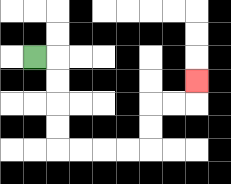{'start': '[1, 2]', 'end': '[8, 3]', 'path_directions': 'R,D,D,D,D,R,R,R,R,U,U,R,R,U', 'path_coordinates': '[[1, 2], [2, 2], [2, 3], [2, 4], [2, 5], [2, 6], [3, 6], [4, 6], [5, 6], [6, 6], [6, 5], [6, 4], [7, 4], [8, 4], [8, 3]]'}